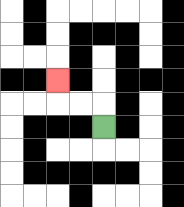{'start': '[4, 5]', 'end': '[2, 3]', 'path_directions': 'U,L,L,U', 'path_coordinates': '[[4, 5], [4, 4], [3, 4], [2, 4], [2, 3]]'}